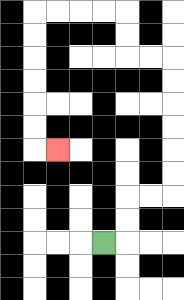{'start': '[4, 10]', 'end': '[2, 6]', 'path_directions': 'R,U,U,R,R,U,U,U,U,U,U,L,L,U,U,L,L,L,L,D,D,D,D,D,D,R', 'path_coordinates': '[[4, 10], [5, 10], [5, 9], [5, 8], [6, 8], [7, 8], [7, 7], [7, 6], [7, 5], [7, 4], [7, 3], [7, 2], [6, 2], [5, 2], [5, 1], [5, 0], [4, 0], [3, 0], [2, 0], [1, 0], [1, 1], [1, 2], [1, 3], [1, 4], [1, 5], [1, 6], [2, 6]]'}